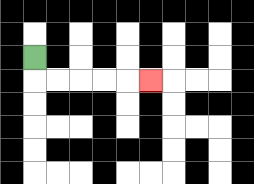{'start': '[1, 2]', 'end': '[6, 3]', 'path_directions': 'D,R,R,R,R,R', 'path_coordinates': '[[1, 2], [1, 3], [2, 3], [3, 3], [4, 3], [5, 3], [6, 3]]'}